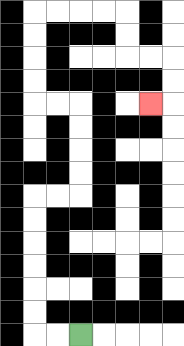{'start': '[3, 14]', 'end': '[6, 4]', 'path_directions': 'L,L,U,U,U,U,U,U,R,R,U,U,U,U,L,L,U,U,U,U,R,R,R,R,D,D,R,R,D,D,L', 'path_coordinates': '[[3, 14], [2, 14], [1, 14], [1, 13], [1, 12], [1, 11], [1, 10], [1, 9], [1, 8], [2, 8], [3, 8], [3, 7], [3, 6], [3, 5], [3, 4], [2, 4], [1, 4], [1, 3], [1, 2], [1, 1], [1, 0], [2, 0], [3, 0], [4, 0], [5, 0], [5, 1], [5, 2], [6, 2], [7, 2], [7, 3], [7, 4], [6, 4]]'}